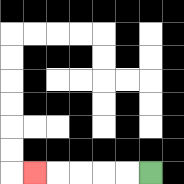{'start': '[6, 7]', 'end': '[1, 7]', 'path_directions': 'L,L,L,L,L', 'path_coordinates': '[[6, 7], [5, 7], [4, 7], [3, 7], [2, 7], [1, 7]]'}